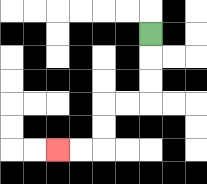{'start': '[6, 1]', 'end': '[2, 6]', 'path_directions': 'D,D,D,L,L,D,D,L,L', 'path_coordinates': '[[6, 1], [6, 2], [6, 3], [6, 4], [5, 4], [4, 4], [4, 5], [4, 6], [3, 6], [2, 6]]'}